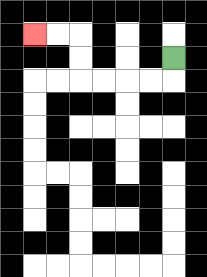{'start': '[7, 2]', 'end': '[1, 1]', 'path_directions': 'D,L,L,L,L,U,U,L,L', 'path_coordinates': '[[7, 2], [7, 3], [6, 3], [5, 3], [4, 3], [3, 3], [3, 2], [3, 1], [2, 1], [1, 1]]'}